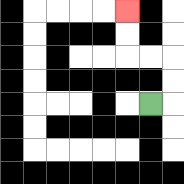{'start': '[6, 4]', 'end': '[5, 0]', 'path_directions': 'R,U,U,L,L,U,U', 'path_coordinates': '[[6, 4], [7, 4], [7, 3], [7, 2], [6, 2], [5, 2], [5, 1], [5, 0]]'}